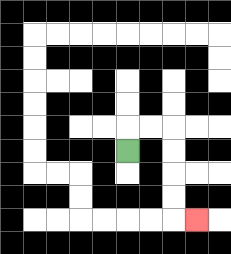{'start': '[5, 6]', 'end': '[8, 9]', 'path_directions': 'U,R,R,D,D,D,D,R', 'path_coordinates': '[[5, 6], [5, 5], [6, 5], [7, 5], [7, 6], [7, 7], [7, 8], [7, 9], [8, 9]]'}